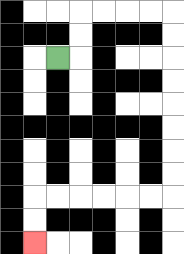{'start': '[2, 2]', 'end': '[1, 10]', 'path_directions': 'R,U,U,R,R,R,R,D,D,D,D,D,D,D,D,L,L,L,L,L,L,D,D', 'path_coordinates': '[[2, 2], [3, 2], [3, 1], [3, 0], [4, 0], [5, 0], [6, 0], [7, 0], [7, 1], [7, 2], [7, 3], [7, 4], [7, 5], [7, 6], [7, 7], [7, 8], [6, 8], [5, 8], [4, 8], [3, 8], [2, 8], [1, 8], [1, 9], [1, 10]]'}